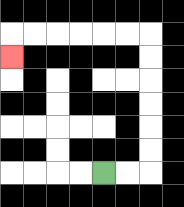{'start': '[4, 7]', 'end': '[0, 2]', 'path_directions': 'R,R,U,U,U,U,U,U,L,L,L,L,L,L,D', 'path_coordinates': '[[4, 7], [5, 7], [6, 7], [6, 6], [6, 5], [6, 4], [6, 3], [6, 2], [6, 1], [5, 1], [4, 1], [3, 1], [2, 1], [1, 1], [0, 1], [0, 2]]'}